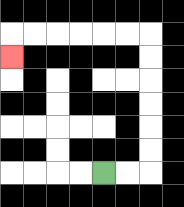{'start': '[4, 7]', 'end': '[0, 2]', 'path_directions': 'R,R,U,U,U,U,U,U,L,L,L,L,L,L,D', 'path_coordinates': '[[4, 7], [5, 7], [6, 7], [6, 6], [6, 5], [6, 4], [6, 3], [6, 2], [6, 1], [5, 1], [4, 1], [3, 1], [2, 1], [1, 1], [0, 1], [0, 2]]'}